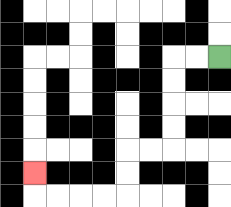{'start': '[9, 2]', 'end': '[1, 7]', 'path_directions': 'L,L,D,D,D,D,L,L,D,D,L,L,L,L,U', 'path_coordinates': '[[9, 2], [8, 2], [7, 2], [7, 3], [7, 4], [7, 5], [7, 6], [6, 6], [5, 6], [5, 7], [5, 8], [4, 8], [3, 8], [2, 8], [1, 8], [1, 7]]'}